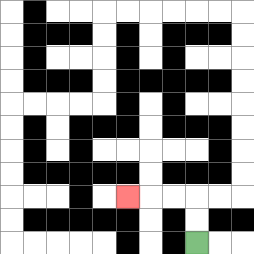{'start': '[8, 10]', 'end': '[5, 8]', 'path_directions': 'U,U,L,L,L', 'path_coordinates': '[[8, 10], [8, 9], [8, 8], [7, 8], [6, 8], [5, 8]]'}